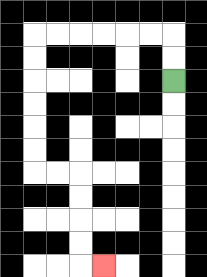{'start': '[7, 3]', 'end': '[4, 11]', 'path_directions': 'U,U,L,L,L,L,L,L,D,D,D,D,D,D,R,R,D,D,D,D,R', 'path_coordinates': '[[7, 3], [7, 2], [7, 1], [6, 1], [5, 1], [4, 1], [3, 1], [2, 1], [1, 1], [1, 2], [1, 3], [1, 4], [1, 5], [1, 6], [1, 7], [2, 7], [3, 7], [3, 8], [3, 9], [3, 10], [3, 11], [4, 11]]'}